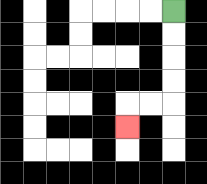{'start': '[7, 0]', 'end': '[5, 5]', 'path_directions': 'D,D,D,D,L,L,D', 'path_coordinates': '[[7, 0], [7, 1], [7, 2], [7, 3], [7, 4], [6, 4], [5, 4], [5, 5]]'}